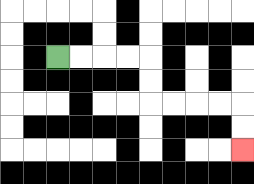{'start': '[2, 2]', 'end': '[10, 6]', 'path_directions': 'R,R,R,R,D,D,R,R,R,R,D,D', 'path_coordinates': '[[2, 2], [3, 2], [4, 2], [5, 2], [6, 2], [6, 3], [6, 4], [7, 4], [8, 4], [9, 4], [10, 4], [10, 5], [10, 6]]'}